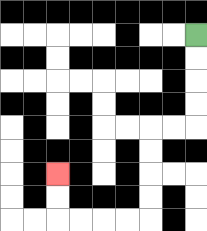{'start': '[8, 1]', 'end': '[2, 7]', 'path_directions': 'D,D,D,D,L,L,D,D,D,D,L,L,L,L,U,U', 'path_coordinates': '[[8, 1], [8, 2], [8, 3], [8, 4], [8, 5], [7, 5], [6, 5], [6, 6], [6, 7], [6, 8], [6, 9], [5, 9], [4, 9], [3, 9], [2, 9], [2, 8], [2, 7]]'}